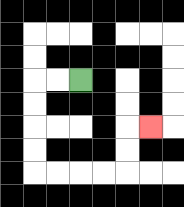{'start': '[3, 3]', 'end': '[6, 5]', 'path_directions': 'L,L,D,D,D,D,R,R,R,R,U,U,R', 'path_coordinates': '[[3, 3], [2, 3], [1, 3], [1, 4], [1, 5], [1, 6], [1, 7], [2, 7], [3, 7], [4, 7], [5, 7], [5, 6], [5, 5], [6, 5]]'}